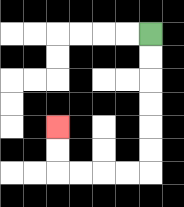{'start': '[6, 1]', 'end': '[2, 5]', 'path_directions': 'D,D,D,D,D,D,L,L,L,L,U,U', 'path_coordinates': '[[6, 1], [6, 2], [6, 3], [6, 4], [6, 5], [6, 6], [6, 7], [5, 7], [4, 7], [3, 7], [2, 7], [2, 6], [2, 5]]'}